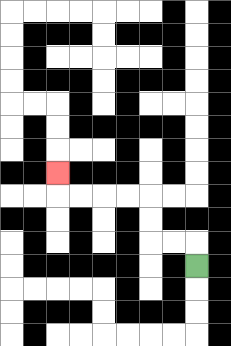{'start': '[8, 11]', 'end': '[2, 7]', 'path_directions': 'U,L,L,U,U,L,L,L,L,U', 'path_coordinates': '[[8, 11], [8, 10], [7, 10], [6, 10], [6, 9], [6, 8], [5, 8], [4, 8], [3, 8], [2, 8], [2, 7]]'}